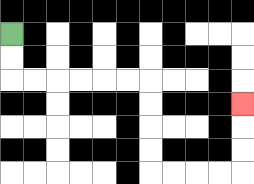{'start': '[0, 1]', 'end': '[10, 4]', 'path_directions': 'D,D,R,R,R,R,R,R,D,D,D,D,R,R,R,R,U,U,U', 'path_coordinates': '[[0, 1], [0, 2], [0, 3], [1, 3], [2, 3], [3, 3], [4, 3], [5, 3], [6, 3], [6, 4], [6, 5], [6, 6], [6, 7], [7, 7], [8, 7], [9, 7], [10, 7], [10, 6], [10, 5], [10, 4]]'}